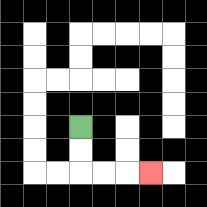{'start': '[3, 5]', 'end': '[6, 7]', 'path_directions': 'D,D,R,R,R', 'path_coordinates': '[[3, 5], [3, 6], [3, 7], [4, 7], [5, 7], [6, 7]]'}